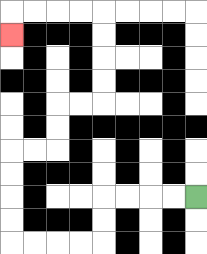{'start': '[8, 8]', 'end': '[0, 1]', 'path_directions': 'L,L,L,L,D,D,L,L,L,L,U,U,U,U,R,R,U,U,R,R,U,U,U,U,L,L,L,L,D', 'path_coordinates': '[[8, 8], [7, 8], [6, 8], [5, 8], [4, 8], [4, 9], [4, 10], [3, 10], [2, 10], [1, 10], [0, 10], [0, 9], [0, 8], [0, 7], [0, 6], [1, 6], [2, 6], [2, 5], [2, 4], [3, 4], [4, 4], [4, 3], [4, 2], [4, 1], [4, 0], [3, 0], [2, 0], [1, 0], [0, 0], [0, 1]]'}